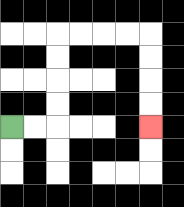{'start': '[0, 5]', 'end': '[6, 5]', 'path_directions': 'R,R,U,U,U,U,R,R,R,R,D,D,D,D', 'path_coordinates': '[[0, 5], [1, 5], [2, 5], [2, 4], [2, 3], [2, 2], [2, 1], [3, 1], [4, 1], [5, 1], [6, 1], [6, 2], [6, 3], [6, 4], [6, 5]]'}